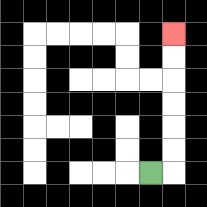{'start': '[6, 7]', 'end': '[7, 1]', 'path_directions': 'R,U,U,U,U,U,U', 'path_coordinates': '[[6, 7], [7, 7], [7, 6], [7, 5], [7, 4], [7, 3], [7, 2], [7, 1]]'}